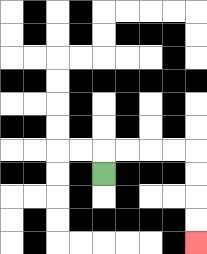{'start': '[4, 7]', 'end': '[8, 10]', 'path_directions': 'U,R,R,R,R,D,D,D,D', 'path_coordinates': '[[4, 7], [4, 6], [5, 6], [6, 6], [7, 6], [8, 6], [8, 7], [8, 8], [8, 9], [8, 10]]'}